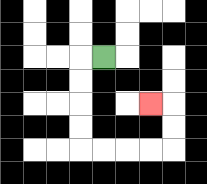{'start': '[4, 2]', 'end': '[6, 4]', 'path_directions': 'L,D,D,D,D,R,R,R,R,U,U,L', 'path_coordinates': '[[4, 2], [3, 2], [3, 3], [3, 4], [3, 5], [3, 6], [4, 6], [5, 6], [6, 6], [7, 6], [7, 5], [7, 4], [6, 4]]'}